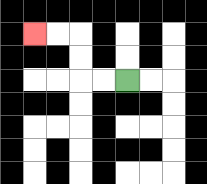{'start': '[5, 3]', 'end': '[1, 1]', 'path_directions': 'L,L,U,U,L,L', 'path_coordinates': '[[5, 3], [4, 3], [3, 3], [3, 2], [3, 1], [2, 1], [1, 1]]'}